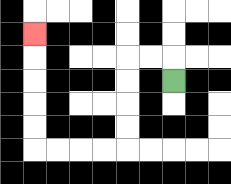{'start': '[7, 3]', 'end': '[1, 1]', 'path_directions': 'U,L,L,D,D,D,D,L,L,L,L,U,U,U,U,U', 'path_coordinates': '[[7, 3], [7, 2], [6, 2], [5, 2], [5, 3], [5, 4], [5, 5], [5, 6], [4, 6], [3, 6], [2, 6], [1, 6], [1, 5], [1, 4], [1, 3], [1, 2], [1, 1]]'}